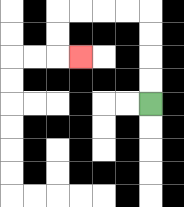{'start': '[6, 4]', 'end': '[3, 2]', 'path_directions': 'U,U,U,U,L,L,L,L,D,D,R', 'path_coordinates': '[[6, 4], [6, 3], [6, 2], [6, 1], [6, 0], [5, 0], [4, 0], [3, 0], [2, 0], [2, 1], [2, 2], [3, 2]]'}